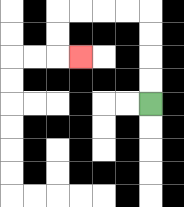{'start': '[6, 4]', 'end': '[3, 2]', 'path_directions': 'U,U,U,U,L,L,L,L,D,D,R', 'path_coordinates': '[[6, 4], [6, 3], [6, 2], [6, 1], [6, 0], [5, 0], [4, 0], [3, 0], [2, 0], [2, 1], [2, 2], [3, 2]]'}